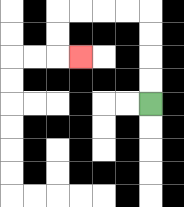{'start': '[6, 4]', 'end': '[3, 2]', 'path_directions': 'U,U,U,U,L,L,L,L,D,D,R', 'path_coordinates': '[[6, 4], [6, 3], [6, 2], [6, 1], [6, 0], [5, 0], [4, 0], [3, 0], [2, 0], [2, 1], [2, 2], [3, 2]]'}